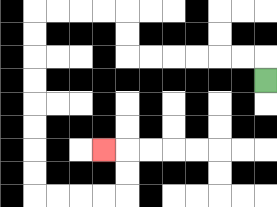{'start': '[11, 3]', 'end': '[4, 6]', 'path_directions': 'U,L,L,L,L,L,L,U,U,L,L,L,L,D,D,D,D,D,D,D,D,R,R,R,R,U,U,L', 'path_coordinates': '[[11, 3], [11, 2], [10, 2], [9, 2], [8, 2], [7, 2], [6, 2], [5, 2], [5, 1], [5, 0], [4, 0], [3, 0], [2, 0], [1, 0], [1, 1], [1, 2], [1, 3], [1, 4], [1, 5], [1, 6], [1, 7], [1, 8], [2, 8], [3, 8], [4, 8], [5, 8], [5, 7], [5, 6], [4, 6]]'}